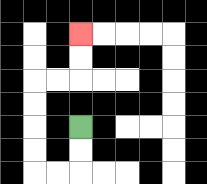{'start': '[3, 5]', 'end': '[3, 1]', 'path_directions': 'D,D,L,L,U,U,U,U,R,R,U,U', 'path_coordinates': '[[3, 5], [3, 6], [3, 7], [2, 7], [1, 7], [1, 6], [1, 5], [1, 4], [1, 3], [2, 3], [3, 3], [3, 2], [3, 1]]'}